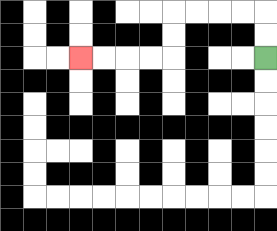{'start': '[11, 2]', 'end': '[3, 2]', 'path_directions': 'U,U,L,L,L,L,D,D,L,L,L,L', 'path_coordinates': '[[11, 2], [11, 1], [11, 0], [10, 0], [9, 0], [8, 0], [7, 0], [7, 1], [7, 2], [6, 2], [5, 2], [4, 2], [3, 2]]'}